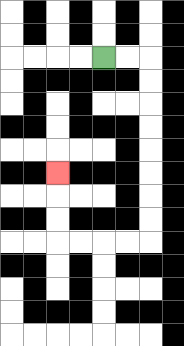{'start': '[4, 2]', 'end': '[2, 7]', 'path_directions': 'R,R,D,D,D,D,D,D,D,D,L,L,L,L,U,U,U', 'path_coordinates': '[[4, 2], [5, 2], [6, 2], [6, 3], [6, 4], [6, 5], [6, 6], [6, 7], [6, 8], [6, 9], [6, 10], [5, 10], [4, 10], [3, 10], [2, 10], [2, 9], [2, 8], [2, 7]]'}